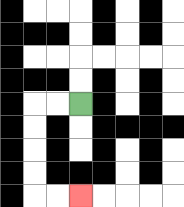{'start': '[3, 4]', 'end': '[3, 8]', 'path_directions': 'L,L,D,D,D,D,R,R', 'path_coordinates': '[[3, 4], [2, 4], [1, 4], [1, 5], [1, 6], [1, 7], [1, 8], [2, 8], [3, 8]]'}